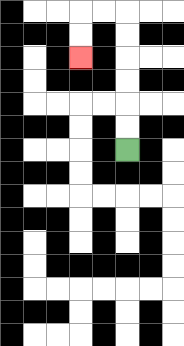{'start': '[5, 6]', 'end': '[3, 2]', 'path_directions': 'U,U,U,U,U,U,L,L,D,D', 'path_coordinates': '[[5, 6], [5, 5], [5, 4], [5, 3], [5, 2], [5, 1], [5, 0], [4, 0], [3, 0], [3, 1], [3, 2]]'}